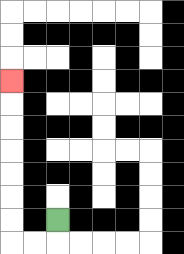{'start': '[2, 9]', 'end': '[0, 3]', 'path_directions': 'D,L,L,U,U,U,U,U,U,U', 'path_coordinates': '[[2, 9], [2, 10], [1, 10], [0, 10], [0, 9], [0, 8], [0, 7], [0, 6], [0, 5], [0, 4], [0, 3]]'}